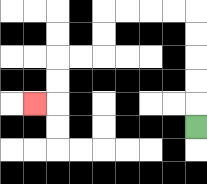{'start': '[8, 5]', 'end': '[1, 4]', 'path_directions': 'U,U,U,U,U,L,L,L,L,D,D,L,L,D,D,L', 'path_coordinates': '[[8, 5], [8, 4], [8, 3], [8, 2], [8, 1], [8, 0], [7, 0], [6, 0], [5, 0], [4, 0], [4, 1], [4, 2], [3, 2], [2, 2], [2, 3], [2, 4], [1, 4]]'}